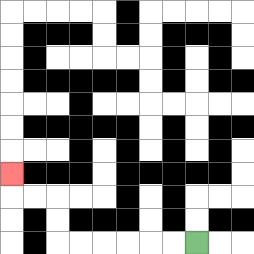{'start': '[8, 10]', 'end': '[0, 7]', 'path_directions': 'L,L,L,L,L,L,U,U,L,L,U', 'path_coordinates': '[[8, 10], [7, 10], [6, 10], [5, 10], [4, 10], [3, 10], [2, 10], [2, 9], [2, 8], [1, 8], [0, 8], [0, 7]]'}